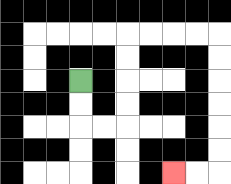{'start': '[3, 3]', 'end': '[7, 7]', 'path_directions': 'D,D,R,R,U,U,U,U,R,R,R,R,D,D,D,D,D,D,L,L', 'path_coordinates': '[[3, 3], [3, 4], [3, 5], [4, 5], [5, 5], [5, 4], [5, 3], [5, 2], [5, 1], [6, 1], [7, 1], [8, 1], [9, 1], [9, 2], [9, 3], [9, 4], [9, 5], [9, 6], [9, 7], [8, 7], [7, 7]]'}